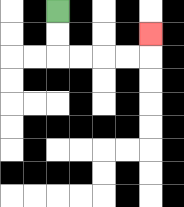{'start': '[2, 0]', 'end': '[6, 1]', 'path_directions': 'D,D,R,R,R,R,U', 'path_coordinates': '[[2, 0], [2, 1], [2, 2], [3, 2], [4, 2], [5, 2], [6, 2], [6, 1]]'}